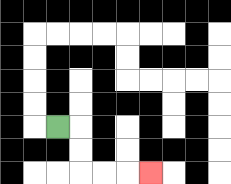{'start': '[2, 5]', 'end': '[6, 7]', 'path_directions': 'R,D,D,R,R,R', 'path_coordinates': '[[2, 5], [3, 5], [3, 6], [3, 7], [4, 7], [5, 7], [6, 7]]'}